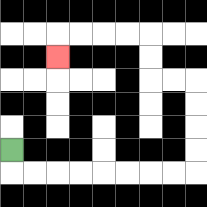{'start': '[0, 6]', 'end': '[2, 2]', 'path_directions': 'D,R,R,R,R,R,R,R,R,U,U,U,U,L,L,U,U,L,L,L,L,D', 'path_coordinates': '[[0, 6], [0, 7], [1, 7], [2, 7], [3, 7], [4, 7], [5, 7], [6, 7], [7, 7], [8, 7], [8, 6], [8, 5], [8, 4], [8, 3], [7, 3], [6, 3], [6, 2], [6, 1], [5, 1], [4, 1], [3, 1], [2, 1], [2, 2]]'}